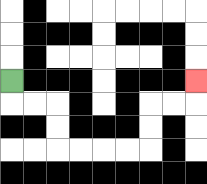{'start': '[0, 3]', 'end': '[8, 3]', 'path_directions': 'D,R,R,D,D,R,R,R,R,U,U,R,R,U', 'path_coordinates': '[[0, 3], [0, 4], [1, 4], [2, 4], [2, 5], [2, 6], [3, 6], [4, 6], [5, 6], [6, 6], [6, 5], [6, 4], [7, 4], [8, 4], [8, 3]]'}